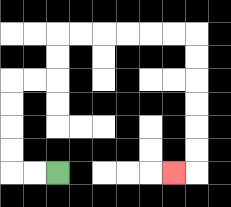{'start': '[2, 7]', 'end': '[7, 7]', 'path_directions': 'L,L,U,U,U,U,R,R,U,U,R,R,R,R,R,R,D,D,D,D,D,D,L', 'path_coordinates': '[[2, 7], [1, 7], [0, 7], [0, 6], [0, 5], [0, 4], [0, 3], [1, 3], [2, 3], [2, 2], [2, 1], [3, 1], [4, 1], [5, 1], [6, 1], [7, 1], [8, 1], [8, 2], [8, 3], [8, 4], [8, 5], [8, 6], [8, 7], [7, 7]]'}